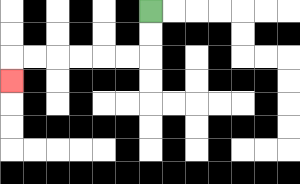{'start': '[6, 0]', 'end': '[0, 3]', 'path_directions': 'D,D,L,L,L,L,L,L,D', 'path_coordinates': '[[6, 0], [6, 1], [6, 2], [5, 2], [4, 2], [3, 2], [2, 2], [1, 2], [0, 2], [0, 3]]'}